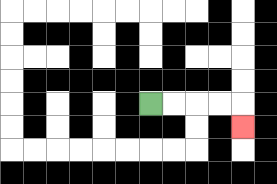{'start': '[6, 4]', 'end': '[10, 5]', 'path_directions': 'R,R,R,R,D', 'path_coordinates': '[[6, 4], [7, 4], [8, 4], [9, 4], [10, 4], [10, 5]]'}